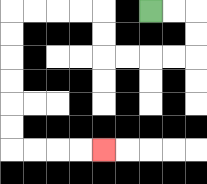{'start': '[6, 0]', 'end': '[4, 6]', 'path_directions': 'R,R,D,D,L,L,L,L,U,U,L,L,L,L,D,D,D,D,D,D,R,R,R,R', 'path_coordinates': '[[6, 0], [7, 0], [8, 0], [8, 1], [8, 2], [7, 2], [6, 2], [5, 2], [4, 2], [4, 1], [4, 0], [3, 0], [2, 0], [1, 0], [0, 0], [0, 1], [0, 2], [0, 3], [0, 4], [0, 5], [0, 6], [1, 6], [2, 6], [3, 6], [4, 6]]'}